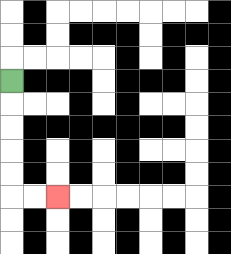{'start': '[0, 3]', 'end': '[2, 8]', 'path_directions': 'D,D,D,D,D,R,R', 'path_coordinates': '[[0, 3], [0, 4], [0, 5], [0, 6], [0, 7], [0, 8], [1, 8], [2, 8]]'}